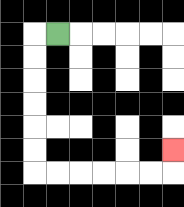{'start': '[2, 1]', 'end': '[7, 6]', 'path_directions': 'L,D,D,D,D,D,D,R,R,R,R,R,R,U', 'path_coordinates': '[[2, 1], [1, 1], [1, 2], [1, 3], [1, 4], [1, 5], [1, 6], [1, 7], [2, 7], [3, 7], [4, 7], [5, 7], [6, 7], [7, 7], [7, 6]]'}